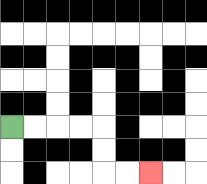{'start': '[0, 5]', 'end': '[6, 7]', 'path_directions': 'R,R,R,R,D,D,R,R', 'path_coordinates': '[[0, 5], [1, 5], [2, 5], [3, 5], [4, 5], [4, 6], [4, 7], [5, 7], [6, 7]]'}